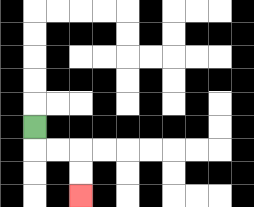{'start': '[1, 5]', 'end': '[3, 8]', 'path_directions': 'D,R,R,D,D', 'path_coordinates': '[[1, 5], [1, 6], [2, 6], [3, 6], [3, 7], [3, 8]]'}